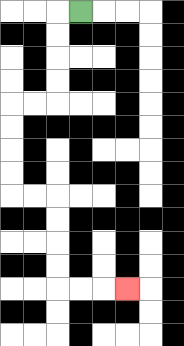{'start': '[3, 0]', 'end': '[5, 12]', 'path_directions': 'L,D,D,D,D,L,L,D,D,D,D,R,R,D,D,D,D,R,R,R', 'path_coordinates': '[[3, 0], [2, 0], [2, 1], [2, 2], [2, 3], [2, 4], [1, 4], [0, 4], [0, 5], [0, 6], [0, 7], [0, 8], [1, 8], [2, 8], [2, 9], [2, 10], [2, 11], [2, 12], [3, 12], [4, 12], [5, 12]]'}